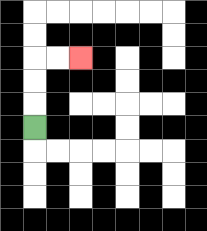{'start': '[1, 5]', 'end': '[3, 2]', 'path_directions': 'U,U,U,R,R', 'path_coordinates': '[[1, 5], [1, 4], [1, 3], [1, 2], [2, 2], [3, 2]]'}